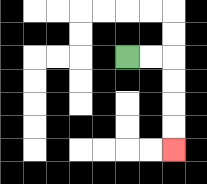{'start': '[5, 2]', 'end': '[7, 6]', 'path_directions': 'R,R,D,D,D,D', 'path_coordinates': '[[5, 2], [6, 2], [7, 2], [7, 3], [7, 4], [7, 5], [7, 6]]'}